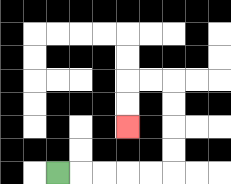{'start': '[2, 7]', 'end': '[5, 5]', 'path_directions': 'R,R,R,R,R,U,U,U,U,L,L,D,D', 'path_coordinates': '[[2, 7], [3, 7], [4, 7], [5, 7], [6, 7], [7, 7], [7, 6], [7, 5], [7, 4], [7, 3], [6, 3], [5, 3], [5, 4], [5, 5]]'}